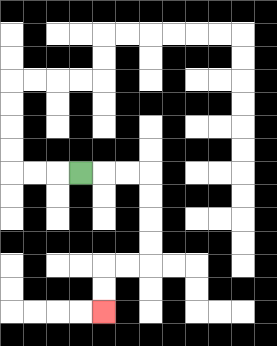{'start': '[3, 7]', 'end': '[4, 13]', 'path_directions': 'R,R,R,D,D,D,D,L,L,D,D', 'path_coordinates': '[[3, 7], [4, 7], [5, 7], [6, 7], [6, 8], [6, 9], [6, 10], [6, 11], [5, 11], [4, 11], [4, 12], [4, 13]]'}